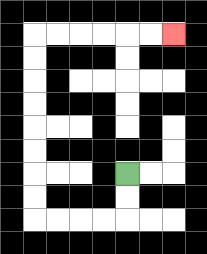{'start': '[5, 7]', 'end': '[7, 1]', 'path_directions': 'D,D,L,L,L,L,U,U,U,U,U,U,U,U,R,R,R,R,R,R', 'path_coordinates': '[[5, 7], [5, 8], [5, 9], [4, 9], [3, 9], [2, 9], [1, 9], [1, 8], [1, 7], [1, 6], [1, 5], [1, 4], [1, 3], [1, 2], [1, 1], [2, 1], [3, 1], [4, 1], [5, 1], [6, 1], [7, 1]]'}